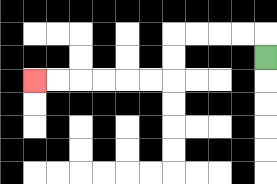{'start': '[11, 2]', 'end': '[1, 3]', 'path_directions': 'U,L,L,L,L,D,D,L,L,L,L,L,L', 'path_coordinates': '[[11, 2], [11, 1], [10, 1], [9, 1], [8, 1], [7, 1], [7, 2], [7, 3], [6, 3], [5, 3], [4, 3], [3, 3], [2, 3], [1, 3]]'}